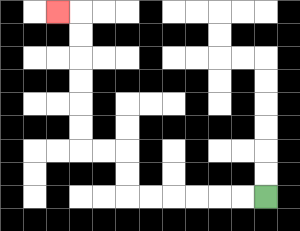{'start': '[11, 8]', 'end': '[2, 0]', 'path_directions': 'L,L,L,L,L,L,U,U,L,L,U,U,U,U,U,U,L', 'path_coordinates': '[[11, 8], [10, 8], [9, 8], [8, 8], [7, 8], [6, 8], [5, 8], [5, 7], [5, 6], [4, 6], [3, 6], [3, 5], [3, 4], [3, 3], [3, 2], [3, 1], [3, 0], [2, 0]]'}